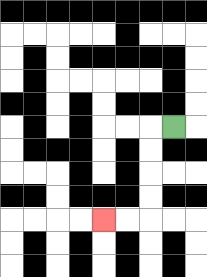{'start': '[7, 5]', 'end': '[4, 9]', 'path_directions': 'L,D,D,D,D,L,L', 'path_coordinates': '[[7, 5], [6, 5], [6, 6], [6, 7], [6, 8], [6, 9], [5, 9], [4, 9]]'}